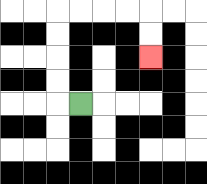{'start': '[3, 4]', 'end': '[6, 2]', 'path_directions': 'L,U,U,U,U,R,R,R,R,D,D', 'path_coordinates': '[[3, 4], [2, 4], [2, 3], [2, 2], [2, 1], [2, 0], [3, 0], [4, 0], [5, 0], [6, 0], [6, 1], [6, 2]]'}